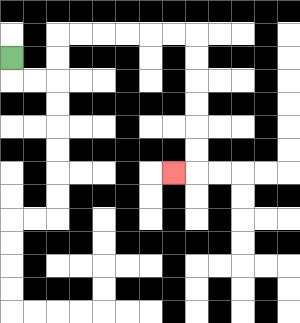{'start': '[0, 2]', 'end': '[7, 7]', 'path_directions': 'D,R,R,U,U,R,R,R,R,R,R,D,D,D,D,D,D,L', 'path_coordinates': '[[0, 2], [0, 3], [1, 3], [2, 3], [2, 2], [2, 1], [3, 1], [4, 1], [5, 1], [6, 1], [7, 1], [8, 1], [8, 2], [8, 3], [8, 4], [8, 5], [8, 6], [8, 7], [7, 7]]'}